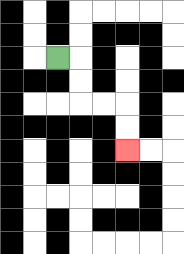{'start': '[2, 2]', 'end': '[5, 6]', 'path_directions': 'R,D,D,R,R,D,D', 'path_coordinates': '[[2, 2], [3, 2], [3, 3], [3, 4], [4, 4], [5, 4], [5, 5], [5, 6]]'}